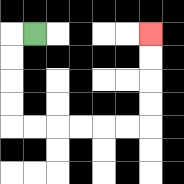{'start': '[1, 1]', 'end': '[6, 1]', 'path_directions': 'L,D,D,D,D,R,R,R,R,R,R,U,U,U,U', 'path_coordinates': '[[1, 1], [0, 1], [0, 2], [0, 3], [0, 4], [0, 5], [1, 5], [2, 5], [3, 5], [4, 5], [5, 5], [6, 5], [6, 4], [6, 3], [6, 2], [6, 1]]'}